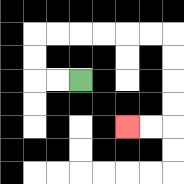{'start': '[3, 3]', 'end': '[5, 5]', 'path_directions': 'L,L,U,U,R,R,R,R,R,R,D,D,D,D,L,L', 'path_coordinates': '[[3, 3], [2, 3], [1, 3], [1, 2], [1, 1], [2, 1], [3, 1], [4, 1], [5, 1], [6, 1], [7, 1], [7, 2], [7, 3], [7, 4], [7, 5], [6, 5], [5, 5]]'}